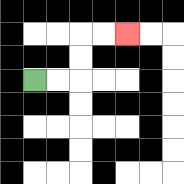{'start': '[1, 3]', 'end': '[5, 1]', 'path_directions': 'R,R,U,U,R,R', 'path_coordinates': '[[1, 3], [2, 3], [3, 3], [3, 2], [3, 1], [4, 1], [5, 1]]'}